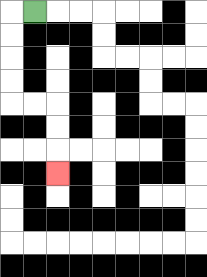{'start': '[1, 0]', 'end': '[2, 7]', 'path_directions': 'L,D,D,D,D,R,R,D,D,D', 'path_coordinates': '[[1, 0], [0, 0], [0, 1], [0, 2], [0, 3], [0, 4], [1, 4], [2, 4], [2, 5], [2, 6], [2, 7]]'}